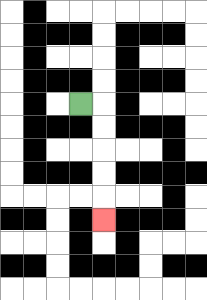{'start': '[3, 4]', 'end': '[4, 9]', 'path_directions': 'R,D,D,D,D,D', 'path_coordinates': '[[3, 4], [4, 4], [4, 5], [4, 6], [4, 7], [4, 8], [4, 9]]'}